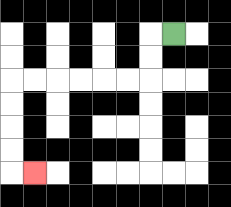{'start': '[7, 1]', 'end': '[1, 7]', 'path_directions': 'L,D,D,L,L,L,L,L,L,D,D,D,D,R', 'path_coordinates': '[[7, 1], [6, 1], [6, 2], [6, 3], [5, 3], [4, 3], [3, 3], [2, 3], [1, 3], [0, 3], [0, 4], [0, 5], [0, 6], [0, 7], [1, 7]]'}